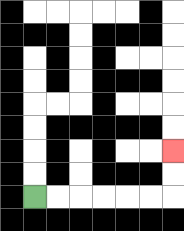{'start': '[1, 8]', 'end': '[7, 6]', 'path_directions': 'R,R,R,R,R,R,U,U', 'path_coordinates': '[[1, 8], [2, 8], [3, 8], [4, 8], [5, 8], [6, 8], [7, 8], [7, 7], [7, 6]]'}